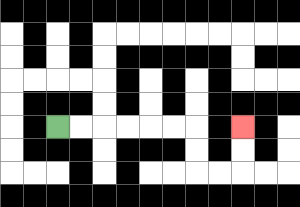{'start': '[2, 5]', 'end': '[10, 5]', 'path_directions': 'R,R,R,R,R,R,D,D,R,R,U,U', 'path_coordinates': '[[2, 5], [3, 5], [4, 5], [5, 5], [6, 5], [7, 5], [8, 5], [8, 6], [8, 7], [9, 7], [10, 7], [10, 6], [10, 5]]'}